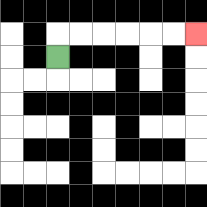{'start': '[2, 2]', 'end': '[8, 1]', 'path_directions': 'U,R,R,R,R,R,R', 'path_coordinates': '[[2, 2], [2, 1], [3, 1], [4, 1], [5, 1], [6, 1], [7, 1], [8, 1]]'}